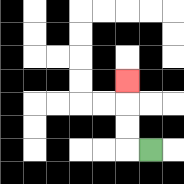{'start': '[6, 6]', 'end': '[5, 3]', 'path_directions': 'L,U,U,U', 'path_coordinates': '[[6, 6], [5, 6], [5, 5], [5, 4], [5, 3]]'}